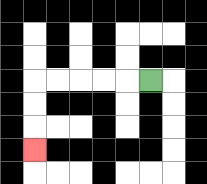{'start': '[6, 3]', 'end': '[1, 6]', 'path_directions': 'L,L,L,L,L,D,D,D', 'path_coordinates': '[[6, 3], [5, 3], [4, 3], [3, 3], [2, 3], [1, 3], [1, 4], [1, 5], [1, 6]]'}